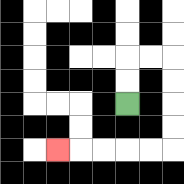{'start': '[5, 4]', 'end': '[2, 6]', 'path_directions': 'U,U,R,R,D,D,D,D,L,L,L,L,L', 'path_coordinates': '[[5, 4], [5, 3], [5, 2], [6, 2], [7, 2], [7, 3], [7, 4], [7, 5], [7, 6], [6, 6], [5, 6], [4, 6], [3, 6], [2, 6]]'}